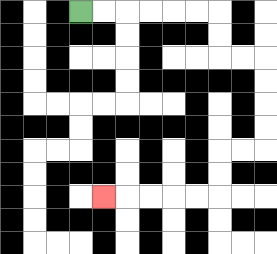{'start': '[3, 0]', 'end': '[4, 8]', 'path_directions': 'R,R,R,R,R,R,D,D,R,R,D,D,D,D,L,L,D,D,L,L,L,L,L', 'path_coordinates': '[[3, 0], [4, 0], [5, 0], [6, 0], [7, 0], [8, 0], [9, 0], [9, 1], [9, 2], [10, 2], [11, 2], [11, 3], [11, 4], [11, 5], [11, 6], [10, 6], [9, 6], [9, 7], [9, 8], [8, 8], [7, 8], [6, 8], [5, 8], [4, 8]]'}